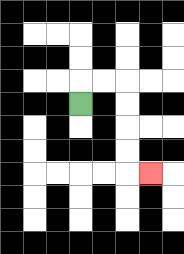{'start': '[3, 4]', 'end': '[6, 7]', 'path_directions': 'U,R,R,D,D,D,D,R', 'path_coordinates': '[[3, 4], [3, 3], [4, 3], [5, 3], [5, 4], [5, 5], [5, 6], [5, 7], [6, 7]]'}